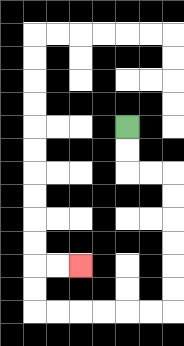{'start': '[5, 5]', 'end': '[3, 11]', 'path_directions': 'D,D,R,R,D,D,D,D,D,D,L,L,L,L,L,L,U,U,R,R', 'path_coordinates': '[[5, 5], [5, 6], [5, 7], [6, 7], [7, 7], [7, 8], [7, 9], [7, 10], [7, 11], [7, 12], [7, 13], [6, 13], [5, 13], [4, 13], [3, 13], [2, 13], [1, 13], [1, 12], [1, 11], [2, 11], [3, 11]]'}